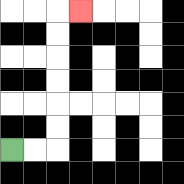{'start': '[0, 6]', 'end': '[3, 0]', 'path_directions': 'R,R,U,U,U,U,U,U,R', 'path_coordinates': '[[0, 6], [1, 6], [2, 6], [2, 5], [2, 4], [2, 3], [2, 2], [2, 1], [2, 0], [3, 0]]'}